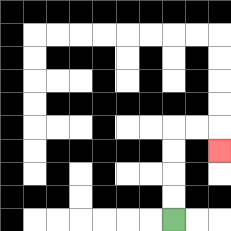{'start': '[7, 9]', 'end': '[9, 6]', 'path_directions': 'U,U,U,U,R,R,D', 'path_coordinates': '[[7, 9], [7, 8], [7, 7], [7, 6], [7, 5], [8, 5], [9, 5], [9, 6]]'}